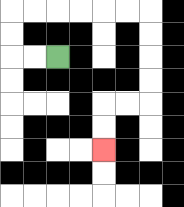{'start': '[2, 2]', 'end': '[4, 6]', 'path_directions': 'L,L,U,U,R,R,R,R,R,R,D,D,D,D,L,L,D,D', 'path_coordinates': '[[2, 2], [1, 2], [0, 2], [0, 1], [0, 0], [1, 0], [2, 0], [3, 0], [4, 0], [5, 0], [6, 0], [6, 1], [6, 2], [6, 3], [6, 4], [5, 4], [4, 4], [4, 5], [4, 6]]'}